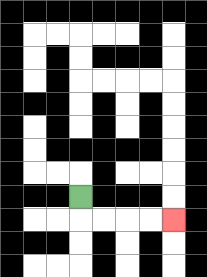{'start': '[3, 8]', 'end': '[7, 9]', 'path_directions': 'D,R,R,R,R', 'path_coordinates': '[[3, 8], [3, 9], [4, 9], [5, 9], [6, 9], [7, 9]]'}